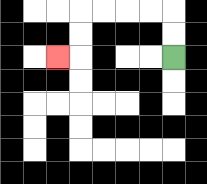{'start': '[7, 2]', 'end': '[2, 2]', 'path_directions': 'U,U,L,L,L,L,D,D,L', 'path_coordinates': '[[7, 2], [7, 1], [7, 0], [6, 0], [5, 0], [4, 0], [3, 0], [3, 1], [3, 2], [2, 2]]'}